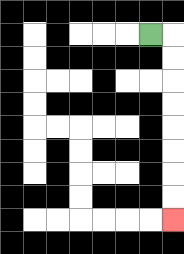{'start': '[6, 1]', 'end': '[7, 9]', 'path_directions': 'R,D,D,D,D,D,D,D,D', 'path_coordinates': '[[6, 1], [7, 1], [7, 2], [7, 3], [7, 4], [7, 5], [7, 6], [7, 7], [7, 8], [7, 9]]'}